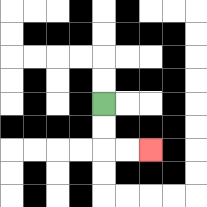{'start': '[4, 4]', 'end': '[6, 6]', 'path_directions': 'D,D,R,R', 'path_coordinates': '[[4, 4], [4, 5], [4, 6], [5, 6], [6, 6]]'}